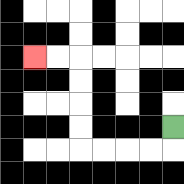{'start': '[7, 5]', 'end': '[1, 2]', 'path_directions': 'D,L,L,L,L,U,U,U,U,L,L', 'path_coordinates': '[[7, 5], [7, 6], [6, 6], [5, 6], [4, 6], [3, 6], [3, 5], [3, 4], [3, 3], [3, 2], [2, 2], [1, 2]]'}